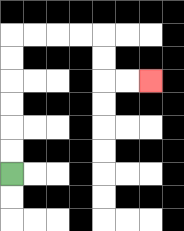{'start': '[0, 7]', 'end': '[6, 3]', 'path_directions': 'U,U,U,U,U,U,R,R,R,R,D,D,R,R', 'path_coordinates': '[[0, 7], [0, 6], [0, 5], [0, 4], [0, 3], [0, 2], [0, 1], [1, 1], [2, 1], [3, 1], [4, 1], [4, 2], [4, 3], [5, 3], [6, 3]]'}